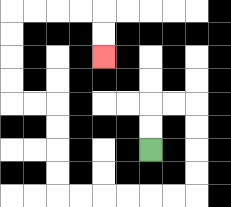{'start': '[6, 6]', 'end': '[4, 2]', 'path_directions': 'U,U,R,R,D,D,D,D,L,L,L,L,L,L,U,U,U,U,L,L,U,U,U,U,R,R,R,R,D,D', 'path_coordinates': '[[6, 6], [6, 5], [6, 4], [7, 4], [8, 4], [8, 5], [8, 6], [8, 7], [8, 8], [7, 8], [6, 8], [5, 8], [4, 8], [3, 8], [2, 8], [2, 7], [2, 6], [2, 5], [2, 4], [1, 4], [0, 4], [0, 3], [0, 2], [0, 1], [0, 0], [1, 0], [2, 0], [3, 0], [4, 0], [4, 1], [4, 2]]'}